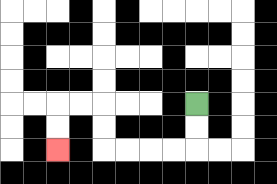{'start': '[8, 4]', 'end': '[2, 6]', 'path_directions': 'D,D,L,L,L,L,U,U,L,L,D,D', 'path_coordinates': '[[8, 4], [8, 5], [8, 6], [7, 6], [6, 6], [5, 6], [4, 6], [4, 5], [4, 4], [3, 4], [2, 4], [2, 5], [2, 6]]'}